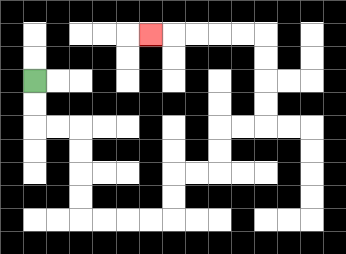{'start': '[1, 3]', 'end': '[6, 1]', 'path_directions': 'D,D,R,R,D,D,D,D,R,R,R,R,U,U,R,R,U,U,R,R,U,U,U,U,L,L,L,L,L', 'path_coordinates': '[[1, 3], [1, 4], [1, 5], [2, 5], [3, 5], [3, 6], [3, 7], [3, 8], [3, 9], [4, 9], [5, 9], [6, 9], [7, 9], [7, 8], [7, 7], [8, 7], [9, 7], [9, 6], [9, 5], [10, 5], [11, 5], [11, 4], [11, 3], [11, 2], [11, 1], [10, 1], [9, 1], [8, 1], [7, 1], [6, 1]]'}